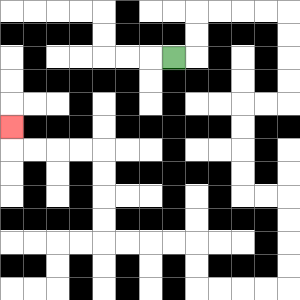{'start': '[7, 2]', 'end': '[0, 5]', 'path_directions': 'R,U,U,R,R,R,R,D,D,D,D,L,L,D,D,D,D,R,R,D,D,D,D,L,L,L,L,U,U,L,L,L,L,U,U,U,U,L,L,L,L,U', 'path_coordinates': '[[7, 2], [8, 2], [8, 1], [8, 0], [9, 0], [10, 0], [11, 0], [12, 0], [12, 1], [12, 2], [12, 3], [12, 4], [11, 4], [10, 4], [10, 5], [10, 6], [10, 7], [10, 8], [11, 8], [12, 8], [12, 9], [12, 10], [12, 11], [12, 12], [11, 12], [10, 12], [9, 12], [8, 12], [8, 11], [8, 10], [7, 10], [6, 10], [5, 10], [4, 10], [4, 9], [4, 8], [4, 7], [4, 6], [3, 6], [2, 6], [1, 6], [0, 6], [0, 5]]'}